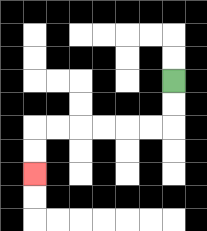{'start': '[7, 3]', 'end': '[1, 7]', 'path_directions': 'D,D,L,L,L,L,L,L,D,D', 'path_coordinates': '[[7, 3], [7, 4], [7, 5], [6, 5], [5, 5], [4, 5], [3, 5], [2, 5], [1, 5], [1, 6], [1, 7]]'}